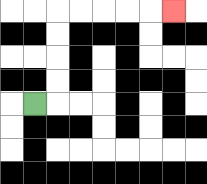{'start': '[1, 4]', 'end': '[7, 0]', 'path_directions': 'R,U,U,U,U,R,R,R,R,R', 'path_coordinates': '[[1, 4], [2, 4], [2, 3], [2, 2], [2, 1], [2, 0], [3, 0], [4, 0], [5, 0], [6, 0], [7, 0]]'}